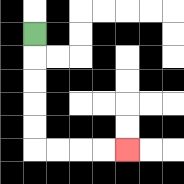{'start': '[1, 1]', 'end': '[5, 6]', 'path_directions': 'D,D,D,D,D,R,R,R,R', 'path_coordinates': '[[1, 1], [1, 2], [1, 3], [1, 4], [1, 5], [1, 6], [2, 6], [3, 6], [4, 6], [5, 6]]'}